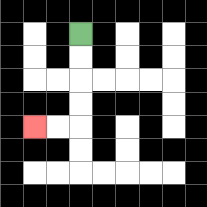{'start': '[3, 1]', 'end': '[1, 5]', 'path_directions': 'D,D,D,D,L,L', 'path_coordinates': '[[3, 1], [3, 2], [3, 3], [3, 4], [3, 5], [2, 5], [1, 5]]'}